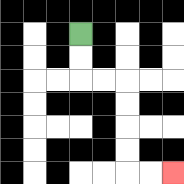{'start': '[3, 1]', 'end': '[7, 7]', 'path_directions': 'D,D,R,R,D,D,D,D,R,R', 'path_coordinates': '[[3, 1], [3, 2], [3, 3], [4, 3], [5, 3], [5, 4], [5, 5], [5, 6], [5, 7], [6, 7], [7, 7]]'}